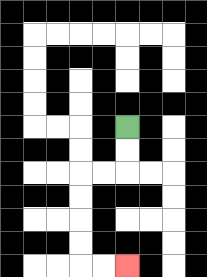{'start': '[5, 5]', 'end': '[5, 11]', 'path_directions': 'D,D,L,L,D,D,D,D,R,R', 'path_coordinates': '[[5, 5], [5, 6], [5, 7], [4, 7], [3, 7], [3, 8], [3, 9], [3, 10], [3, 11], [4, 11], [5, 11]]'}